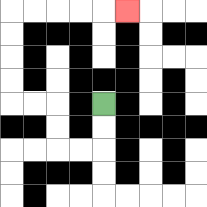{'start': '[4, 4]', 'end': '[5, 0]', 'path_directions': 'D,D,L,L,U,U,L,L,U,U,U,U,R,R,R,R,R', 'path_coordinates': '[[4, 4], [4, 5], [4, 6], [3, 6], [2, 6], [2, 5], [2, 4], [1, 4], [0, 4], [0, 3], [0, 2], [0, 1], [0, 0], [1, 0], [2, 0], [3, 0], [4, 0], [5, 0]]'}